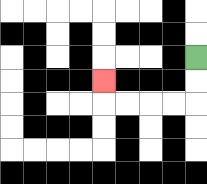{'start': '[8, 2]', 'end': '[4, 3]', 'path_directions': 'D,D,L,L,L,L,U', 'path_coordinates': '[[8, 2], [8, 3], [8, 4], [7, 4], [6, 4], [5, 4], [4, 4], [4, 3]]'}